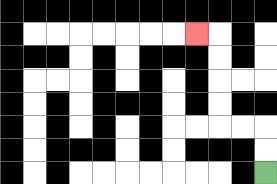{'start': '[11, 7]', 'end': '[8, 1]', 'path_directions': 'U,U,L,L,U,U,U,U,L', 'path_coordinates': '[[11, 7], [11, 6], [11, 5], [10, 5], [9, 5], [9, 4], [9, 3], [9, 2], [9, 1], [8, 1]]'}